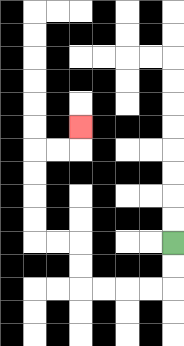{'start': '[7, 10]', 'end': '[3, 5]', 'path_directions': 'D,D,L,L,L,L,U,U,L,L,U,U,U,U,R,R,U', 'path_coordinates': '[[7, 10], [7, 11], [7, 12], [6, 12], [5, 12], [4, 12], [3, 12], [3, 11], [3, 10], [2, 10], [1, 10], [1, 9], [1, 8], [1, 7], [1, 6], [2, 6], [3, 6], [3, 5]]'}